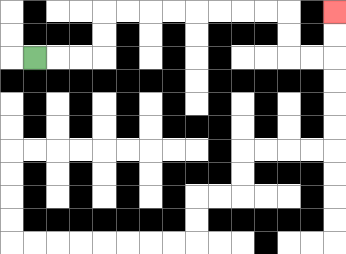{'start': '[1, 2]', 'end': '[14, 0]', 'path_directions': 'R,R,R,U,U,R,R,R,R,R,R,R,R,D,D,R,R,U,U', 'path_coordinates': '[[1, 2], [2, 2], [3, 2], [4, 2], [4, 1], [4, 0], [5, 0], [6, 0], [7, 0], [8, 0], [9, 0], [10, 0], [11, 0], [12, 0], [12, 1], [12, 2], [13, 2], [14, 2], [14, 1], [14, 0]]'}